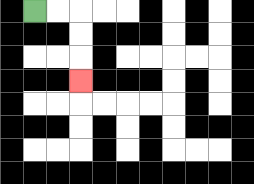{'start': '[1, 0]', 'end': '[3, 3]', 'path_directions': 'R,R,D,D,D', 'path_coordinates': '[[1, 0], [2, 0], [3, 0], [3, 1], [3, 2], [3, 3]]'}